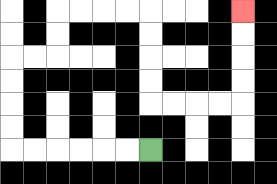{'start': '[6, 6]', 'end': '[10, 0]', 'path_directions': 'L,L,L,L,L,L,U,U,U,U,R,R,U,U,R,R,R,R,D,D,D,D,R,R,R,R,U,U,U,U', 'path_coordinates': '[[6, 6], [5, 6], [4, 6], [3, 6], [2, 6], [1, 6], [0, 6], [0, 5], [0, 4], [0, 3], [0, 2], [1, 2], [2, 2], [2, 1], [2, 0], [3, 0], [4, 0], [5, 0], [6, 0], [6, 1], [6, 2], [6, 3], [6, 4], [7, 4], [8, 4], [9, 4], [10, 4], [10, 3], [10, 2], [10, 1], [10, 0]]'}